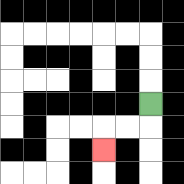{'start': '[6, 4]', 'end': '[4, 6]', 'path_directions': 'D,L,L,D', 'path_coordinates': '[[6, 4], [6, 5], [5, 5], [4, 5], [4, 6]]'}